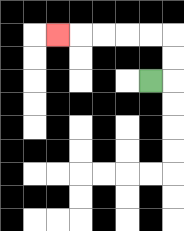{'start': '[6, 3]', 'end': '[2, 1]', 'path_directions': 'R,U,U,L,L,L,L,L', 'path_coordinates': '[[6, 3], [7, 3], [7, 2], [7, 1], [6, 1], [5, 1], [4, 1], [3, 1], [2, 1]]'}